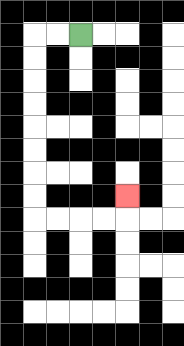{'start': '[3, 1]', 'end': '[5, 8]', 'path_directions': 'L,L,D,D,D,D,D,D,D,D,R,R,R,R,U', 'path_coordinates': '[[3, 1], [2, 1], [1, 1], [1, 2], [1, 3], [1, 4], [1, 5], [1, 6], [1, 7], [1, 8], [1, 9], [2, 9], [3, 9], [4, 9], [5, 9], [5, 8]]'}